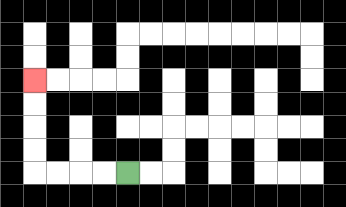{'start': '[5, 7]', 'end': '[1, 3]', 'path_directions': 'L,L,L,L,U,U,U,U', 'path_coordinates': '[[5, 7], [4, 7], [3, 7], [2, 7], [1, 7], [1, 6], [1, 5], [1, 4], [1, 3]]'}